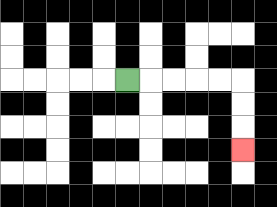{'start': '[5, 3]', 'end': '[10, 6]', 'path_directions': 'R,R,R,R,R,D,D,D', 'path_coordinates': '[[5, 3], [6, 3], [7, 3], [8, 3], [9, 3], [10, 3], [10, 4], [10, 5], [10, 6]]'}